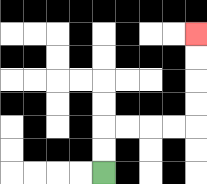{'start': '[4, 7]', 'end': '[8, 1]', 'path_directions': 'U,U,R,R,R,R,U,U,U,U', 'path_coordinates': '[[4, 7], [4, 6], [4, 5], [5, 5], [6, 5], [7, 5], [8, 5], [8, 4], [8, 3], [8, 2], [8, 1]]'}